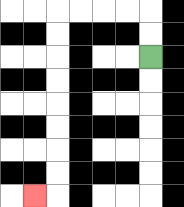{'start': '[6, 2]', 'end': '[1, 8]', 'path_directions': 'U,U,L,L,L,L,D,D,D,D,D,D,D,D,L', 'path_coordinates': '[[6, 2], [6, 1], [6, 0], [5, 0], [4, 0], [3, 0], [2, 0], [2, 1], [2, 2], [2, 3], [2, 4], [2, 5], [2, 6], [2, 7], [2, 8], [1, 8]]'}